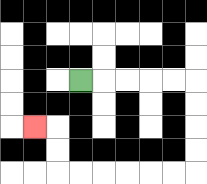{'start': '[3, 3]', 'end': '[1, 5]', 'path_directions': 'R,R,R,R,R,D,D,D,D,L,L,L,L,L,L,U,U,L', 'path_coordinates': '[[3, 3], [4, 3], [5, 3], [6, 3], [7, 3], [8, 3], [8, 4], [8, 5], [8, 6], [8, 7], [7, 7], [6, 7], [5, 7], [4, 7], [3, 7], [2, 7], [2, 6], [2, 5], [1, 5]]'}